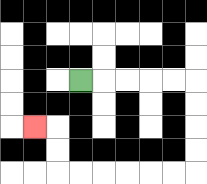{'start': '[3, 3]', 'end': '[1, 5]', 'path_directions': 'R,R,R,R,R,D,D,D,D,L,L,L,L,L,L,U,U,L', 'path_coordinates': '[[3, 3], [4, 3], [5, 3], [6, 3], [7, 3], [8, 3], [8, 4], [8, 5], [8, 6], [8, 7], [7, 7], [6, 7], [5, 7], [4, 7], [3, 7], [2, 7], [2, 6], [2, 5], [1, 5]]'}